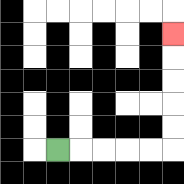{'start': '[2, 6]', 'end': '[7, 1]', 'path_directions': 'R,R,R,R,R,U,U,U,U,U', 'path_coordinates': '[[2, 6], [3, 6], [4, 6], [5, 6], [6, 6], [7, 6], [7, 5], [7, 4], [7, 3], [7, 2], [7, 1]]'}